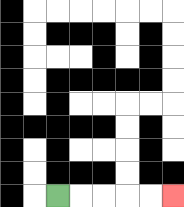{'start': '[2, 8]', 'end': '[7, 8]', 'path_directions': 'R,R,R,R,R', 'path_coordinates': '[[2, 8], [3, 8], [4, 8], [5, 8], [6, 8], [7, 8]]'}